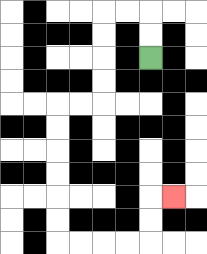{'start': '[6, 2]', 'end': '[7, 8]', 'path_directions': 'U,U,L,L,D,D,D,D,L,L,D,D,D,D,D,D,R,R,R,R,U,U,R', 'path_coordinates': '[[6, 2], [6, 1], [6, 0], [5, 0], [4, 0], [4, 1], [4, 2], [4, 3], [4, 4], [3, 4], [2, 4], [2, 5], [2, 6], [2, 7], [2, 8], [2, 9], [2, 10], [3, 10], [4, 10], [5, 10], [6, 10], [6, 9], [6, 8], [7, 8]]'}